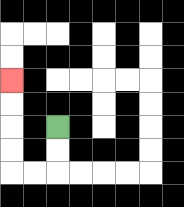{'start': '[2, 5]', 'end': '[0, 3]', 'path_directions': 'D,D,L,L,U,U,U,U', 'path_coordinates': '[[2, 5], [2, 6], [2, 7], [1, 7], [0, 7], [0, 6], [0, 5], [0, 4], [0, 3]]'}